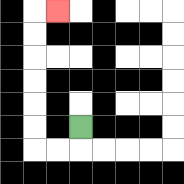{'start': '[3, 5]', 'end': '[2, 0]', 'path_directions': 'D,L,L,U,U,U,U,U,U,R', 'path_coordinates': '[[3, 5], [3, 6], [2, 6], [1, 6], [1, 5], [1, 4], [1, 3], [1, 2], [1, 1], [1, 0], [2, 0]]'}